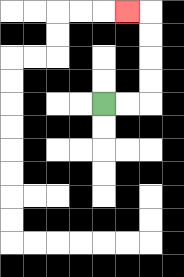{'start': '[4, 4]', 'end': '[5, 0]', 'path_directions': 'R,R,U,U,U,U,L', 'path_coordinates': '[[4, 4], [5, 4], [6, 4], [6, 3], [6, 2], [6, 1], [6, 0], [5, 0]]'}